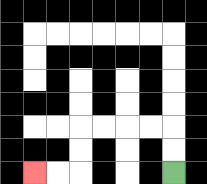{'start': '[7, 7]', 'end': '[1, 7]', 'path_directions': 'U,U,L,L,L,L,D,D,L,L', 'path_coordinates': '[[7, 7], [7, 6], [7, 5], [6, 5], [5, 5], [4, 5], [3, 5], [3, 6], [3, 7], [2, 7], [1, 7]]'}